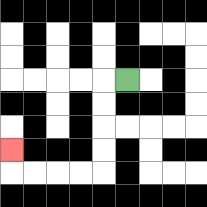{'start': '[5, 3]', 'end': '[0, 6]', 'path_directions': 'L,D,D,D,D,L,L,L,L,U', 'path_coordinates': '[[5, 3], [4, 3], [4, 4], [4, 5], [4, 6], [4, 7], [3, 7], [2, 7], [1, 7], [0, 7], [0, 6]]'}